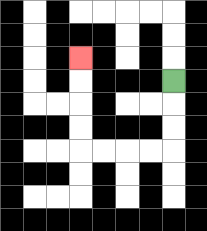{'start': '[7, 3]', 'end': '[3, 2]', 'path_directions': 'D,D,D,L,L,L,L,U,U,U,U', 'path_coordinates': '[[7, 3], [7, 4], [7, 5], [7, 6], [6, 6], [5, 6], [4, 6], [3, 6], [3, 5], [3, 4], [3, 3], [3, 2]]'}